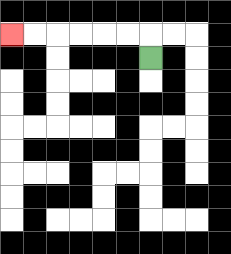{'start': '[6, 2]', 'end': '[0, 1]', 'path_directions': 'U,L,L,L,L,L,L', 'path_coordinates': '[[6, 2], [6, 1], [5, 1], [4, 1], [3, 1], [2, 1], [1, 1], [0, 1]]'}